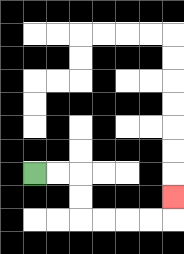{'start': '[1, 7]', 'end': '[7, 8]', 'path_directions': 'R,R,D,D,R,R,R,R,U', 'path_coordinates': '[[1, 7], [2, 7], [3, 7], [3, 8], [3, 9], [4, 9], [5, 9], [6, 9], [7, 9], [7, 8]]'}